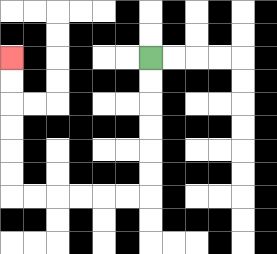{'start': '[6, 2]', 'end': '[0, 2]', 'path_directions': 'D,D,D,D,D,D,L,L,L,L,L,L,U,U,U,U,U,U', 'path_coordinates': '[[6, 2], [6, 3], [6, 4], [6, 5], [6, 6], [6, 7], [6, 8], [5, 8], [4, 8], [3, 8], [2, 8], [1, 8], [0, 8], [0, 7], [0, 6], [0, 5], [0, 4], [0, 3], [0, 2]]'}